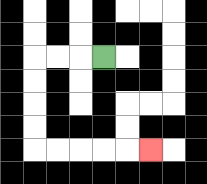{'start': '[4, 2]', 'end': '[6, 6]', 'path_directions': 'L,L,L,D,D,D,D,R,R,R,R,R', 'path_coordinates': '[[4, 2], [3, 2], [2, 2], [1, 2], [1, 3], [1, 4], [1, 5], [1, 6], [2, 6], [3, 6], [4, 6], [5, 6], [6, 6]]'}